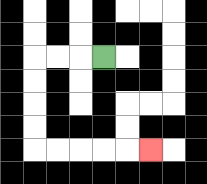{'start': '[4, 2]', 'end': '[6, 6]', 'path_directions': 'L,L,L,D,D,D,D,R,R,R,R,R', 'path_coordinates': '[[4, 2], [3, 2], [2, 2], [1, 2], [1, 3], [1, 4], [1, 5], [1, 6], [2, 6], [3, 6], [4, 6], [5, 6], [6, 6]]'}